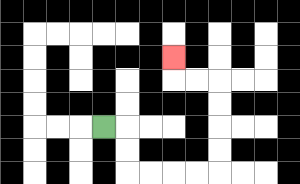{'start': '[4, 5]', 'end': '[7, 2]', 'path_directions': 'R,D,D,R,R,R,R,U,U,U,U,L,L,U', 'path_coordinates': '[[4, 5], [5, 5], [5, 6], [5, 7], [6, 7], [7, 7], [8, 7], [9, 7], [9, 6], [9, 5], [9, 4], [9, 3], [8, 3], [7, 3], [7, 2]]'}